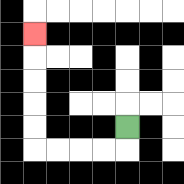{'start': '[5, 5]', 'end': '[1, 1]', 'path_directions': 'D,L,L,L,L,U,U,U,U,U', 'path_coordinates': '[[5, 5], [5, 6], [4, 6], [3, 6], [2, 6], [1, 6], [1, 5], [1, 4], [1, 3], [1, 2], [1, 1]]'}